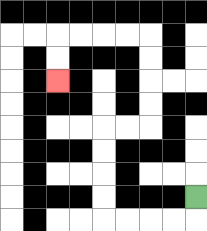{'start': '[8, 8]', 'end': '[2, 3]', 'path_directions': 'D,L,L,L,L,U,U,U,U,R,R,U,U,U,U,L,L,L,L,D,D', 'path_coordinates': '[[8, 8], [8, 9], [7, 9], [6, 9], [5, 9], [4, 9], [4, 8], [4, 7], [4, 6], [4, 5], [5, 5], [6, 5], [6, 4], [6, 3], [6, 2], [6, 1], [5, 1], [4, 1], [3, 1], [2, 1], [2, 2], [2, 3]]'}